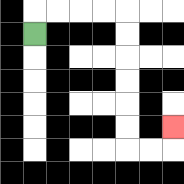{'start': '[1, 1]', 'end': '[7, 5]', 'path_directions': 'U,R,R,R,R,D,D,D,D,D,D,R,R,U', 'path_coordinates': '[[1, 1], [1, 0], [2, 0], [3, 0], [4, 0], [5, 0], [5, 1], [5, 2], [5, 3], [5, 4], [5, 5], [5, 6], [6, 6], [7, 6], [7, 5]]'}